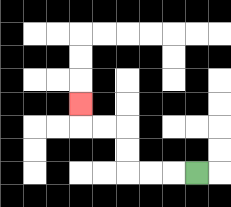{'start': '[8, 7]', 'end': '[3, 4]', 'path_directions': 'L,L,L,U,U,L,L,U', 'path_coordinates': '[[8, 7], [7, 7], [6, 7], [5, 7], [5, 6], [5, 5], [4, 5], [3, 5], [3, 4]]'}